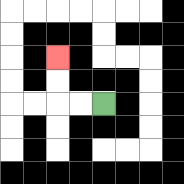{'start': '[4, 4]', 'end': '[2, 2]', 'path_directions': 'L,L,U,U', 'path_coordinates': '[[4, 4], [3, 4], [2, 4], [2, 3], [2, 2]]'}